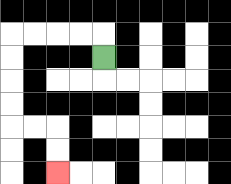{'start': '[4, 2]', 'end': '[2, 7]', 'path_directions': 'U,L,L,L,L,D,D,D,D,R,R,D,D', 'path_coordinates': '[[4, 2], [4, 1], [3, 1], [2, 1], [1, 1], [0, 1], [0, 2], [0, 3], [0, 4], [0, 5], [1, 5], [2, 5], [2, 6], [2, 7]]'}